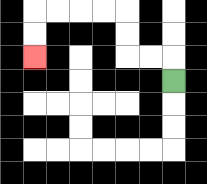{'start': '[7, 3]', 'end': '[1, 2]', 'path_directions': 'U,L,L,U,U,L,L,L,L,D,D', 'path_coordinates': '[[7, 3], [7, 2], [6, 2], [5, 2], [5, 1], [5, 0], [4, 0], [3, 0], [2, 0], [1, 0], [1, 1], [1, 2]]'}